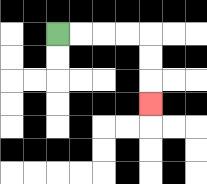{'start': '[2, 1]', 'end': '[6, 4]', 'path_directions': 'R,R,R,R,D,D,D', 'path_coordinates': '[[2, 1], [3, 1], [4, 1], [5, 1], [6, 1], [6, 2], [6, 3], [6, 4]]'}